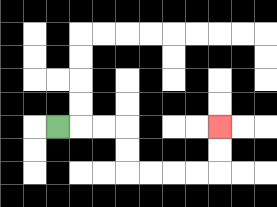{'start': '[2, 5]', 'end': '[9, 5]', 'path_directions': 'R,R,R,D,D,R,R,R,R,U,U', 'path_coordinates': '[[2, 5], [3, 5], [4, 5], [5, 5], [5, 6], [5, 7], [6, 7], [7, 7], [8, 7], [9, 7], [9, 6], [9, 5]]'}